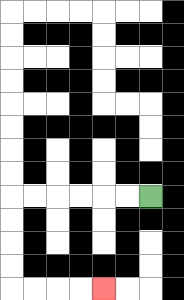{'start': '[6, 8]', 'end': '[4, 12]', 'path_directions': 'L,L,L,L,L,L,D,D,D,D,R,R,R,R', 'path_coordinates': '[[6, 8], [5, 8], [4, 8], [3, 8], [2, 8], [1, 8], [0, 8], [0, 9], [0, 10], [0, 11], [0, 12], [1, 12], [2, 12], [3, 12], [4, 12]]'}